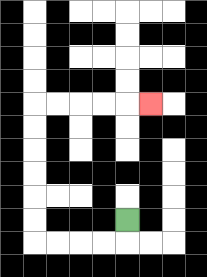{'start': '[5, 9]', 'end': '[6, 4]', 'path_directions': 'D,L,L,L,L,U,U,U,U,U,U,R,R,R,R,R', 'path_coordinates': '[[5, 9], [5, 10], [4, 10], [3, 10], [2, 10], [1, 10], [1, 9], [1, 8], [1, 7], [1, 6], [1, 5], [1, 4], [2, 4], [3, 4], [4, 4], [5, 4], [6, 4]]'}